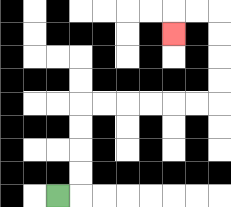{'start': '[2, 8]', 'end': '[7, 1]', 'path_directions': 'R,U,U,U,U,R,R,R,R,R,R,U,U,U,U,L,L,D', 'path_coordinates': '[[2, 8], [3, 8], [3, 7], [3, 6], [3, 5], [3, 4], [4, 4], [5, 4], [6, 4], [7, 4], [8, 4], [9, 4], [9, 3], [9, 2], [9, 1], [9, 0], [8, 0], [7, 0], [7, 1]]'}